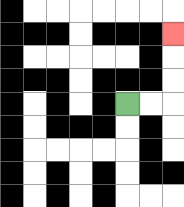{'start': '[5, 4]', 'end': '[7, 1]', 'path_directions': 'R,R,U,U,U', 'path_coordinates': '[[5, 4], [6, 4], [7, 4], [7, 3], [7, 2], [7, 1]]'}